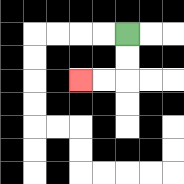{'start': '[5, 1]', 'end': '[3, 3]', 'path_directions': 'D,D,L,L', 'path_coordinates': '[[5, 1], [5, 2], [5, 3], [4, 3], [3, 3]]'}